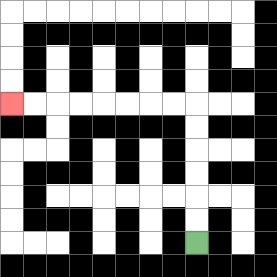{'start': '[8, 10]', 'end': '[0, 4]', 'path_directions': 'U,U,U,U,U,U,L,L,L,L,L,L,L,L', 'path_coordinates': '[[8, 10], [8, 9], [8, 8], [8, 7], [8, 6], [8, 5], [8, 4], [7, 4], [6, 4], [5, 4], [4, 4], [3, 4], [2, 4], [1, 4], [0, 4]]'}